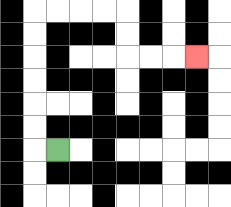{'start': '[2, 6]', 'end': '[8, 2]', 'path_directions': 'L,U,U,U,U,U,U,R,R,R,R,D,D,R,R,R', 'path_coordinates': '[[2, 6], [1, 6], [1, 5], [1, 4], [1, 3], [1, 2], [1, 1], [1, 0], [2, 0], [3, 0], [4, 0], [5, 0], [5, 1], [5, 2], [6, 2], [7, 2], [8, 2]]'}